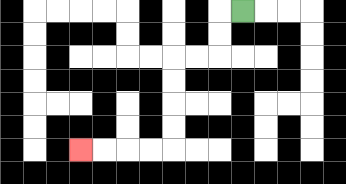{'start': '[10, 0]', 'end': '[3, 6]', 'path_directions': 'L,D,D,L,L,D,D,D,D,L,L,L,L', 'path_coordinates': '[[10, 0], [9, 0], [9, 1], [9, 2], [8, 2], [7, 2], [7, 3], [7, 4], [7, 5], [7, 6], [6, 6], [5, 6], [4, 6], [3, 6]]'}